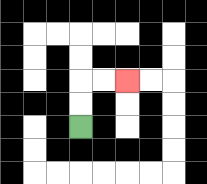{'start': '[3, 5]', 'end': '[5, 3]', 'path_directions': 'U,U,R,R', 'path_coordinates': '[[3, 5], [3, 4], [3, 3], [4, 3], [5, 3]]'}